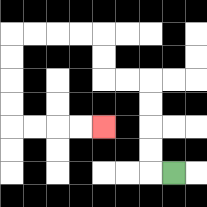{'start': '[7, 7]', 'end': '[4, 5]', 'path_directions': 'L,U,U,U,U,L,L,U,U,L,L,L,L,D,D,D,D,R,R,R,R', 'path_coordinates': '[[7, 7], [6, 7], [6, 6], [6, 5], [6, 4], [6, 3], [5, 3], [4, 3], [4, 2], [4, 1], [3, 1], [2, 1], [1, 1], [0, 1], [0, 2], [0, 3], [0, 4], [0, 5], [1, 5], [2, 5], [3, 5], [4, 5]]'}